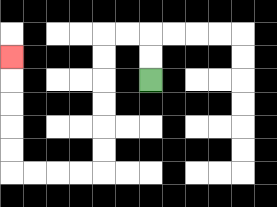{'start': '[6, 3]', 'end': '[0, 2]', 'path_directions': 'U,U,L,L,D,D,D,D,D,D,L,L,L,L,U,U,U,U,U', 'path_coordinates': '[[6, 3], [6, 2], [6, 1], [5, 1], [4, 1], [4, 2], [4, 3], [4, 4], [4, 5], [4, 6], [4, 7], [3, 7], [2, 7], [1, 7], [0, 7], [0, 6], [0, 5], [0, 4], [0, 3], [0, 2]]'}